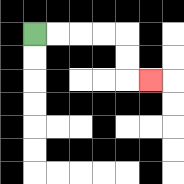{'start': '[1, 1]', 'end': '[6, 3]', 'path_directions': 'R,R,R,R,D,D,R', 'path_coordinates': '[[1, 1], [2, 1], [3, 1], [4, 1], [5, 1], [5, 2], [5, 3], [6, 3]]'}